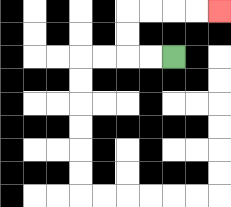{'start': '[7, 2]', 'end': '[9, 0]', 'path_directions': 'L,L,U,U,R,R,R,R', 'path_coordinates': '[[7, 2], [6, 2], [5, 2], [5, 1], [5, 0], [6, 0], [7, 0], [8, 0], [9, 0]]'}